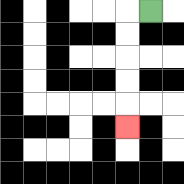{'start': '[6, 0]', 'end': '[5, 5]', 'path_directions': 'L,D,D,D,D,D', 'path_coordinates': '[[6, 0], [5, 0], [5, 1], [5, 2], [5, 3], [5, 4], [5, 5]]'}